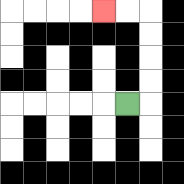{'start': '[5, 4]', 'end': '[4, 0]', 'path_directions': 'R,U,U,U,U,L,L', 'path_coordinates': '[[5, 4], [6, 4], [6, 3], [6, 2], [6, 1], [6, 0], [5, 0], [4, 0]]'}